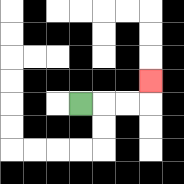{'start': '[3, 4]', 'end': '[6, 3]', 'path_directions': 'R,R,R,U', 'path_coordinates': '[[3, 4], [4, 4], [5, 4], [6, 4], [6, 3]]'}